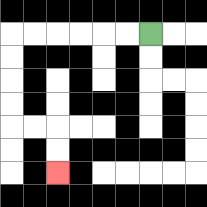{'start': '[6, 1]', 'end': '[2, 7]', 'path_directions': 'L,L,L,L,L,L,D,D,D,D,R,R,D,D', 'path_coordinates': '[[6, 1], [5, 1], [4, 1], [3, 1], [2, 1], [1, 1], [0, 1], [0, 2], [0, 3], [0, 4], [0, 5], [1, 5], [2, 5], [2, 6], [2, 7]]'}